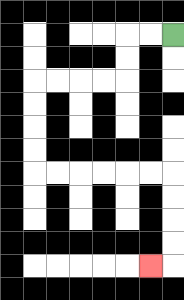{'start': '[7, 1]', 'end': '[6, 11]', 'path_directions': 'L,L,D,D,L,L,L,L,D,D,D,D,R,R,R,R,R,R,D,D,D,D,L', 'path_coordinates': '[[7, 1], [6, 1], [5, 1], [5, 2], [5, 3], [4, 3], [3, 3], [2, 3], [1, 3], [1, 4], [1, 5], [1, 6], [1, 7], [2, 7], [3, 7], [4, 7], [5, 7], [6, 7], [7, 7], [7, 8], [7, 9], [7, 10], [7, 11], [6, 11]]'}